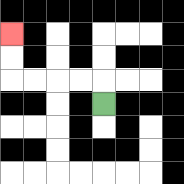{'start': '[4, 4]', 'end': '[0, 1]', 'path_directions': 'U,L,L,L,L,U,U', 'path_coordinates': '[[4, 4], [4, 3], [3, 3], [2, 3], [1, 3], [0, 3], [0, 2], [0, 1]]'}